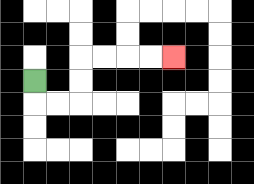{'start': '[1, 3]', 'end': '[7, 2]', 'path_directions': 'D,R,R,U,U,R,R,R,R', 'path_coordinates': '[[1, 3], [1, 4], [2, 4], [3, 4], [3, 3], [3, 2], [4, 2], [5, 2], [6, 2], [7, 2]]'}